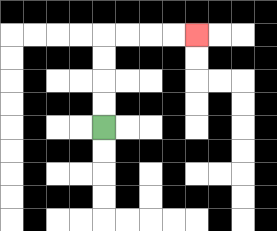{'start': '[4, 5]', 'end': '[8, 1]', 'path_directions': 'U,U,U,U,R,R,R,R', 'path_coordinates': '[[4, 5], [4, 4], [4, 3], [4, 2], [4, 1], [5, 1], [6, 1], [7, 1], [8, 1]]'}